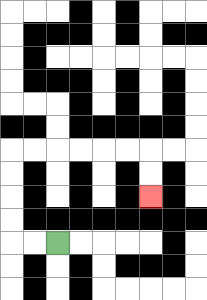{'start': '[2, 10]', 'end': '[6, 8]', 'path_directions': 'L,L,U,U,U,U,R,R,R,R,R,R,D,D', 'path_coordinates': '[[2, 10], [1, 10], [0, 10], [0, 9], [0, 8], [0, 7], [0, 6], [1, 6], [2, 6], [3, 6], [4, 6], [5, 6], [6, 6], [6, 7], [6, 8]]'}